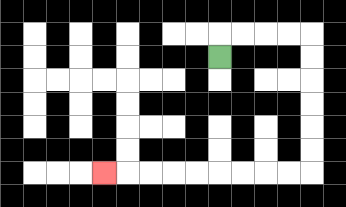{'start': '[9, 2]', 'end': '[4, 7]', 'path_directions': 'U,R,R,R,R,D,D,D,D,D,D,L,L,L,L,L,L,L,L,L', 'path_coordinates': '[[9, 2], [9, 1], [10, 1], [11, 1], [12, 1], [13, 1], [13, 2], [13, 3], [13, 4], [13, 5], [13, 6], [13, 7], [12, 7], [11, 7], [10, 7], [9, 7], [8, 7], [7, 7], [6, 7], [5, 7], [4, 7]]'}